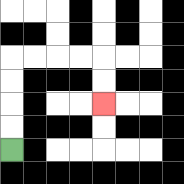{'start': '[0, 6]', 'end': '[4, 4]', 'path_directions': 'U,U,U,U,R,R,R,R,D,D', 'path_coordinates': '[[0, 6], [0, 5], [0, 4], [0, 3], [0, 2], [1, 2], [2, 2], [3, 2], [4, 2], [4, 3], [4, 4]]'}